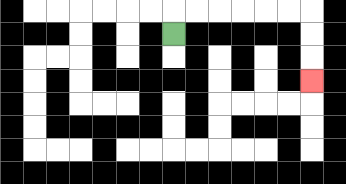{'start': '[7, 1]', 'end': '[13, 3]', 'path_directions': 'U,R,R,R,R,R,R,D,D,D', 'path_coordinates': '[[7, 1], [7, 0], [8, 0], [9, 0], [10, 0], [11, 0], [12, 0], [13, 0], [13, 1], [13, 2], [13, 3]]'}